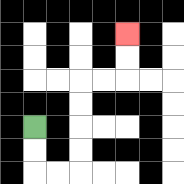{'start': '[1, 5]', 'end': '[5, 1]', 'path_directions': 'D,D,R,R,U,U,U,U,R,R,U,U', 'path_coordinates': '[[1, 5], [1, 6], [1, 7], [2, 7], [3, 7], [3, 6], [3, 5], [3, 4], [3, 3], [4, 3], [5, 3], [5, 2], [5, 1]]'}